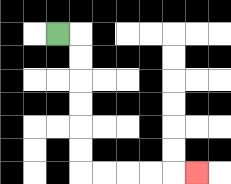{'start': '[2, 1]', 'end': '[8, 7]', 'path_directions': 'R,D,D,D,D,D,D,R,R,R,R,R', 'path_coordinates': '[[2, 1], [3, 1], [3, 2], [3, 3], [3, 4], [3, 5], [3, 6], [3, 7], [4, 7], [5, 7], [6, 7], [7, 7], [8, 7]]'}